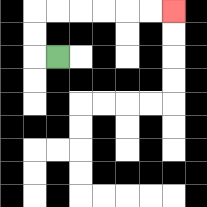{'start': '[2, 2]', 'end': '[7, 0]', 'path_directions': 'L,U,U,R,R,R,R,R,R', 'path_coordinates': '[[2, 2], [1, 2], [1, 1], [1, 0], [2, 0], [3, 0], [4, 0], [5, 0], [6, 0], [7, 0]]'}